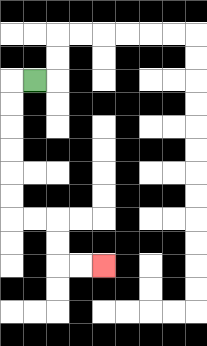{'start': '[1, 3]', 'end': '[4, 11]', 'path_directions': 'L,D,D,D,D,D,D,R,R,D,D,R,R', 'path_coordinates': '[[1, 3], [0, 3], [0, 4], [0, 5], [0, 6], [0, 7], [0, 8], [0, 9], [1, 9], [2, 9], [2, 10], [2, 11], [3, 11], [4, 11]]'}